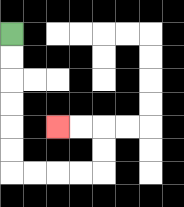{'start': '[0, 1]', 'end': '[2, 5]', 'path_directions': 'D,D,D,D,D,D,R,R,R,R,U,U,L,L', 'path_coordinates': '[[0, 1], [0, 2], [0, 3], [0, 4], [0, 5], [0, 6], [0, 7], [1, 7], [2, 7], [3, 7], [4, 7], [4, 6], [4, 5], [3, 5], [2, 5]]'}